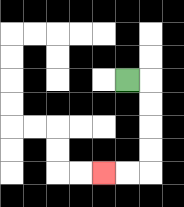{'start': '[5, 3]', 'end': '[4, 7]', 'path_directions': 'R,D,D,D,D,L,L', 'path_coordinates': '[[5, 3], [6, 3], [6, 4], [6, 5], [6, 6], [6, 7], [5, 7], [4, 7]]'}